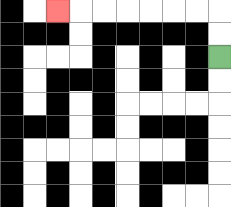{'start': '[9, 2]', 'end': '[2, 0]', 'path_directions': 'U,U,L,L,L,L,L,L,L', 'path_coordinates': '[[9, 2], [9, 1], [9, 0], [8, 0], [7, 0], [6, 0], [5, 0], [4, 0], [3, 0], [2, 0]]'}